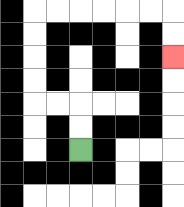{'start': '[3, 6]', 'end': '[7, 2]', 'path_directions': 'U,U,L,L,U,U,U,U,R,R,R,R,R,R,D,D', 'path_coordinates': '[[3, 6], [3, 5], [3, 4], [2, 4], [1, 4], [1, 3], [1, 2], [1, 1], [1, 0], [2, 0], [3, 0], [4, 0], [5, 0], [6, 0], [7, 0], [7, 1], [7, 2]]'}